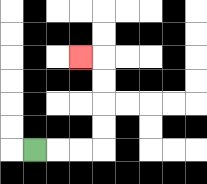{'start': '[1, 6]', 'end': '[3, 2]', 'path_directions': 'R,R,R,U,U,U,U,L', 'path_coordinates': '[[1, 6], [2, 6], [3, 6], [4, 6], [4, 5], [4, 4], [4, 3], [4, 2], [3, 2]]'}